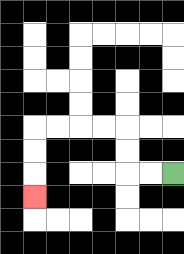{'start': '[7, 7]', 'end': '[1, 8]', 'path_directions': 'L,L,U,U,L,L,L,L,D,D,D', 'path_coordinates': '[[7, 7], [6, 7], [5, 7], [5, 6], [5, 5], [4, 5], [3, 5], [2, 5], [1, 5], [1, 6], [1, 7], [1, 8]]'}